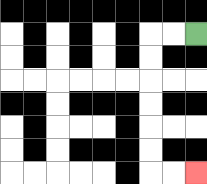{'start': '[8, 1]', 'end': '[8, 7]', 'path_directions': 'L,L,D,D,D,D,D,D,R,R', 'path_coordinates': '[[8, 1], [7, 1], [6, 1], [6, 2], [6, 3], [6, 4], [6, 5], [6, 6], [6, 7], [7, 7], [8, 7]]'}